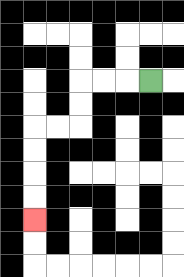{'start': '[6, 3]', 'end': '[1, 9]', 'path_directions': 'L,L,L,D,D,L,L,D,D,D,D', 'path_coordinates': '[[6, 3], [5, 3], [4, 3], [3, 3], [3, 4], [3, 5], [2, 5], [1, 5], [1, 6], [1, 7], [1, 8], [1, 9]]'}